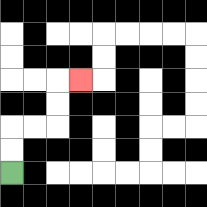{'start': '[0, 7]', 'end': '[3, 3]', 'path_directions': 'U,U,R,R,U,U,R', 'path_coordinates': '[[0, 7], [0, 6], [0, 5], [1, 5], [2, 5], [2, 4], [2, 3], [3, 3]]'}